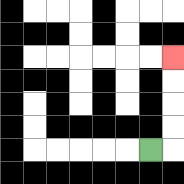{'start': '[6, 6]', 'end': '[7, 2]', 'path_directions': 'R,U,U,U,U', 'path_coordinates': '[[6, 6], [7, 6], [7, 5], [7, 4], [7, 3], [7, 2]]'}